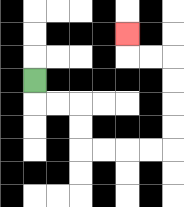{'start': '[1, 3]', 'end': '[5, 1]', 'path_directions': 'D,R,R,D,D,R,R,R,R,U,U,U,U,L,L,U', 'path_coordinates': '[[1, 3], [1, 4], [2, 4], [3, 4], [3, 5], [3, 6], [4, 6], [5, 6], [6, 6], [7, 6], [7, 5], [7, 4], [7, 3], [7, 2], [6, 2], [5, 2], [5, 1]]'}